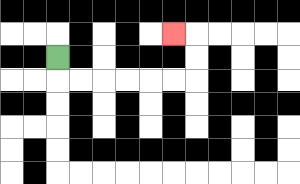{'start': '[2, 2]', 'end': '[7, 1]', 'path_directions': 'D,R,R,R,R,R,R,U,U,L', 'path_coordinates': '[[2, 2], [2, 3], [3, 3], [4, 3], [5, 3], [6, 3], [7, 3], [8, 3], [8, 2], [8, 1], [7, 1]]'}